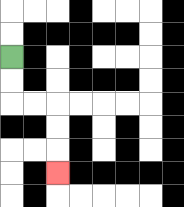{'start': '[0, 2]', 'end': '[2, 7]', 'path_directions': 'D,D,R,R,D,D,D', 'path_coordinates': '[[0, 2], [0, 3], [0, 4], [1, 4], [2, 4], [2, 5], [2, 6], [2, 7]]'}